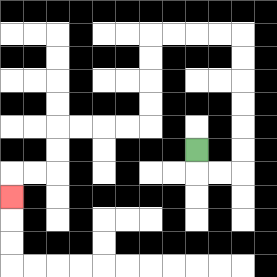{'start': '[8, 6]', 'end': '[0, 8]', 'path_directions': 'D,R,R,U,U,U,U,U,U,L,L,L,L,D,D,D,D,L,L,L,L,D,D,L,L,D', 'path_coordinates': '[[8, 6], [8, 7], [9, 7], [10, 7], [10, 6], [10, 5], [10, 4], [10, 3], [10, 2], [10, 1], [9, 1], [8, 1], [7, 1], [6, 1], [6, 2], [6, 3], [6, 4], [6, 5], [5, 5], [4, 5], [3, 5], [2, 5], [2, 6], [2, 7], [1, 7], [0, 7], [0, 8]]'}